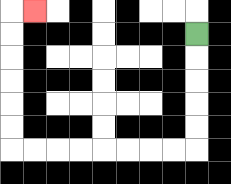{'start': '[8, 1]', 'end': '[1, 0]', 'path_directions': 'D,D,D,D,D,L,L,L,L,L,L,L,L,U,U,U,U,U,U,R', 'path_coordinates': '[[8, 1], [8, 2], [8, 3], [8, 4], [8, 5], [8, 6], [7, 6], [6, 6], [5, 6], [4, 6], [3, 6], [2, 6], [1, 6], [0, 6], [0, 5], [0, 4], [0, 3], [0, 2], [0, 1], [0, 0], [1, 0]]'}